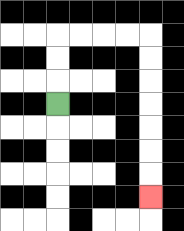{'start': '[2, 4]', 'end': '[6, 8]', 'path_directions': 'U,U,U,R,R,R,R,D,D,D,D,D,D,D', 'path_coordinates': '[[2, 4], [2, 3], [2, 2], [2, 1], [3, 1], [4, 1], [5, 1], [6, 1], [6, 2], [6, 3], [6, 4], [6, 5], [6, 6], [6, 7], [6, 8]]'}